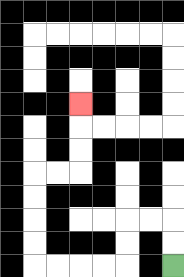{'start': '[7, 11]', 'end': '[3, 4]', 'path_directions': 'U,U,L,L,D,D,L,L,L,L,U,U,U,U,R,R,U,U,U', 'path_coordinates': '[[7, 11], [7, 10], [7, 9], [6, 9], [5, 9], [5, 10], [5, 11], [4, 11], [3, 11], [2, 11], [1, 11], [1, 10], [1, 9], [1, 8], [1, 7], [2, 7], [3, 7], [3, 6], [3, 5], [3, 4]]'}